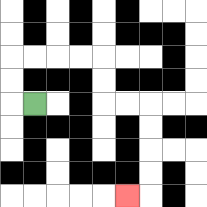{'start': '[1, 4]', 'end': '[5, 8]', 'path_directions': 'L,U,U,R,R,R,R,D,D,R,R,D,D,D,D,L', 'path_coordinates': '[[1, 4], [0, 4], [0, 3], [0, 2], [1, 2], [2, 2], [3, 2], [4, 2], [4, 3], [4, 4], [5, 4], [6, 4], [6, 5], [6, 6], [6, 7], [6, 8], [5, 8]]'}